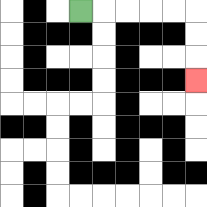{'start': '[3, 0]', 'end': '[8, 3]', 'path_directions': 'R,R,R,R,R,D,D,D', 'path_coordinates': '[[3, 0], [4, 0], [5, 0], [6, 0], [7, 0], [8, 0], [8, 1], [8, 2], [8, 3]]'}